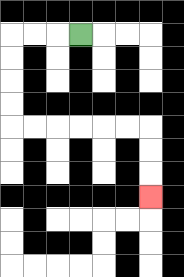{'start': '[3, 1]', 'end': '[6, 8]', 'path_directions': 'L,L,L,D,D,D,D,R,R,R,R,R,R,D,D,D', 'path_coordinates': '[[3, 1], [2, 1], [1, 1], [0, 1], [0, 2], [0, 3], [0, 4], [0, 5], [1, 5], [2, 5], [3, 5], [4, 5], [5, 5], [6, 5], [6, 6], [6, 7], [6, 8]]'}